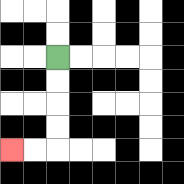{'start': '[2, 2]', 'end': '[0, 6]', 'path_directions': 'D,D,D,D,L,L', 'path_coordinates': '[[2, 2], [2, 3], [2, 4], [2, 5], [2, 6], [1, 6], [0, 6]]'}